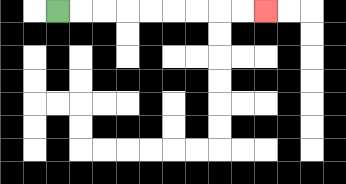{'start': '[2, 0]', 'end': '[11, 0]', 'path_directions': 'R,R,R,R,R,R,R,R,R', 'path_coordinates': '[[2, 0], [3, 0], [4, 0], [5, 0], [6, 0], [7, 0], [8, 0], [9, 0], [10, 0], [11, 0]]'}